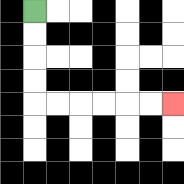{'start': '[1, 0]', 'end': '[7, 4]', 'path_directions': 'D,D,D,D,R,R,R,R,R,R', 'path_coordinates': '[[1, 0], [1, 1], [1, 2], [1, 3], [1, 4], [2, 4], [3, 4], [4, 4], [5, 4], [6, 4], [7, 4]]'}